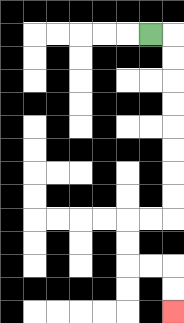{'start': '[6, 1]', 'end': '[7, 13]', 'path_directions': 'R,D,D,D,D,D,D,D,D,L,L,D,D,R,R,D,D', 'path_coordinates': '[[6, 1], [7, 1], [7, 2], [7, 3], [7, 4], [7, 5], [7, 6], [7, 7], [7, 8], [7, 9], [6, 9], [5, 9], [5, 10], [5, 11], [6, 11], [7, 11], [7, 12], [7, 13]]'}